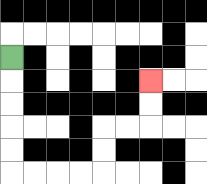{'start': '[0, 2]', 'end': '[6, 3]', 'path_directions': 'D,D,D,D,D,R,R,R,R,U,U,R,R,U,U', 'path_coordinates': '[[0, 2], [0, 3], [0, 4], [0, 5], [0, 6], [0, 7], [1, 7], [2, 7], [3, 7], [4, 7], [4, 6], [4, 5], [5, 5], [6, 5], [6, 4], [6, 3]]'}